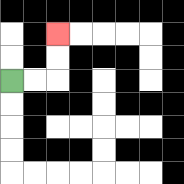{'start': '[0, 3]', 'end': '[2, 1]', 'path_directions': 'R,R,U,U', 'path_coordinates': '[[0, 3], [1, 3], [2, 3], [2, 2], [2, 1]]'}